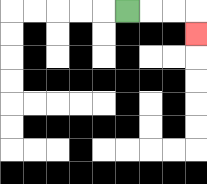{'start': '[5, 0]', 'end': '[8, 1]', 'path_directions': 'R,R,R,D', 'path_coordinates': '[[5, 0], [6, 0], [7, 0], [8, 0], [8, 1]]'}